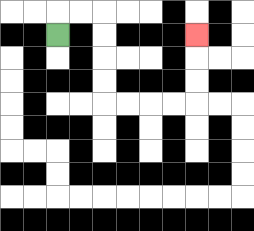{'start': '[2, 1]', 'end': '[8, 1]', 'path_directions': 'U,R,R,D,D,D,D,R,R,R,R,U,U,U', 'path_coordinates': '[[2, 1], [2, 0], [3, 0], [4, 0], [4, 1], [4, 2], [4, 3], [4, 4], [5, 4], [6, 4], [7, 4], [8, 4], [8, 3], [8, 2], [8, 1]]'}